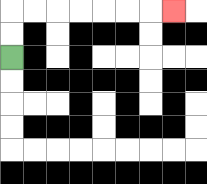{'start': '[0, 2]', 'end': '[7, 0]', 'path_directions': 'U,U,R,R,R,R,R,R,R', 'path_coordinates': '[[0, 2], [0, 1], [0, 0], [1, 0], [2, 0], [3, 0], [4, 0], [5, 0], [6, 0], [7, 0]]'}